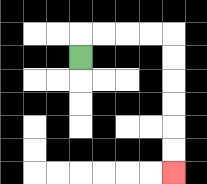{'start': '[3, 2]', 'end': '[7, 7]', 'path_directions': 'U,R,R,R,R,D,D,D,D,D,D', 'path_coordinates': '[[3, 2], [3, 1], [4, 1], [5, 1], [6, 1], [7, 1], [7, 2], [7, 3], [7, 4], [7, 5], [7, 6], [7, 7]]'}